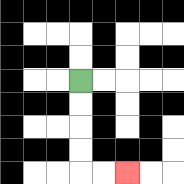{'start': '[3, 3]', 'end': '[5, 7]', 'path_directions': 'D,D,D,D,R,R', 'path_coordinates': '[[3, 3], [3, 4], [3, 5], [3, 6], [3, 7], [4, 7], [5, 7]]'}